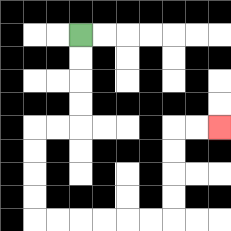{'start': '[3, 1]', 'end': '[9, 5]', 'path_directions': 'D,D,D,D,L,L,D,D,D,D,R,R,R,R,R,R,U,U,U,U,R,R', 'path_coordinates': '[[3, 1], [3, 2], [3, 3], [3, 4], [3, 5], [2, 5], [1, 5], [1, 6], [1, 7], [1, 8], [1, 9], [2, 9], [3, 9], [4, 9], [5, 9], [6, 9], [7, 9], [7, 8], [7, 7], [7, 6], [7, 5], [8, 5], [9, 5]]'}